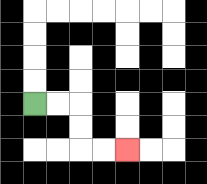{'start': '[1, 4]', 'end': '[5, 6]', 'path_directions': 'R,R,D,D,R,R', 'path_coordinates': '[[1, 4], [2, 4], [3, 4], [3, 5], [3, 6], [4, 6], [5, 6]]'}